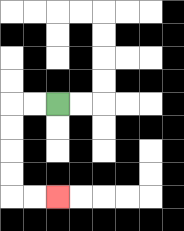{'start': '[2, 4]', 'end': '[2, 8]', 'path_directions': 'L,L,D,D,D,D,R,R', 'path_coordinates': '[[2, 4], [1, 4], [0, 4], [0, 5], [0, 6], [0, 7], [0, 8], [1, 8], [2, 8]]'}